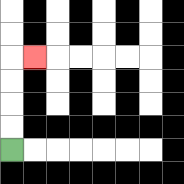{'start': '[0, 6]', 'end': '[1, 2]', 'path_directions': 'U,U,U,U,R', 'path_coordinates': '[[0, 6], [0, 5], [0, 4], [0, 3], [0, 2], [1, 2]]'}